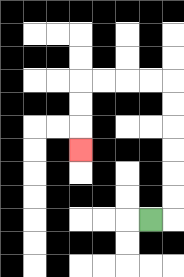{'start': '[6, 9]', 'end': '[3, 6]', 'path_directions': 'R,U,U,U,U,U,U,L,L,L,L,D,D,D', 'path_coordinates': '[[6, 9], [7, 9], [7, 8], [7, 7], [7, 6], [7, 5], [7, 4], [7, 3], [6, 3], [5, 3], [4, 3], [3, 3], [3, 4], [3, 5], [3, 6]]'}